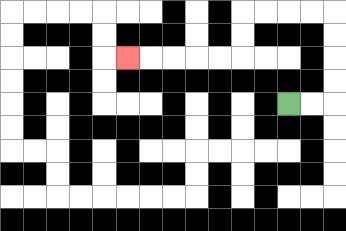{'start': '[12, 4]', 'end': '[5, 2]', 'path_directions': 'R,R,U,U,U,U,L,L,L,L,D,D,L,L,L,L,L', 'path_coordinates': '[[12, 4], [13, 4], [14, 4], [14, 3], [14, 2], [14, 1], [14, 0], [13, 0], [12, 0], [11, 0], [10, 0], [10, 1], [10, 2], [9, 2], [8, 2], [7, 2], [6, 2], [5, 2]]'}